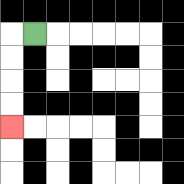{'start': '[1, 1]', 'end': '[0, 5]', 'path_directions': 'L,D,D,D,D', 'path_coordinates': '[[1, 1], [0, 1], [0, 2], [0, 3], [0, 4], [0, 5]]'}